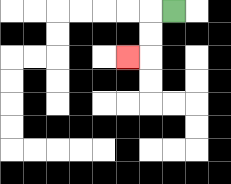{'start': '[7, 0]', 'end': '[5, 2]', 'path_directions': 'L,D,D,L', 'path_coordinates': '[[7, 0], [6, 0], [6, 1], [6, 2], [5, 2]]'}